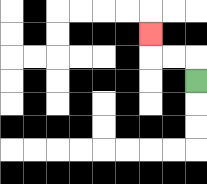{'start': '[8, 3]', 'end': '[6, 1]', 'path_directions': 'U,L,L,U', 'path_coordinates': '[[8, 3], [8, 2], [7, 2], [6, 2], [6, 1]]'}